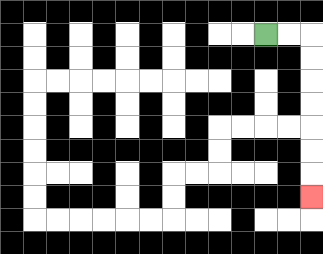{'start': '[11, 1]', 'end': '[13, 8]', 'path_directions': 'R,R,D,D,D,D,D,D,D', 'path_coordinates': '[[11, 1], [12, 1], [13, 1], [13, 2], [13, 3], [13, 4], [13, 5], [13, 6], [13, 7], [13, 8]]'}